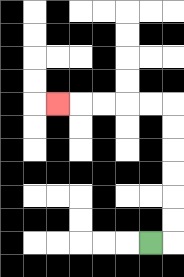{'start': '[6, 10]', 'end': '[2, 4]', 'path_directions': 'R,U,U,U,U,U,U,L,L,L,L,L', 'path_coordinates': '[[6, 10], [7, 10], [7, 9], [7, 8], [7, 7], [7, 6], [7, 5], [7, 4], [6, 4], [5, 4], [4, 4], [3, 4], [2, 4]]'}